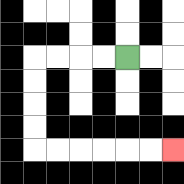{'start': '[5, 2]', 'end': '[7, 6]', 'path_directions': 'L,L,L,L,D,D,D,D,R,R,R,R,R,R', 'path_coordinates': '[[5, 2], [4, 2], [3, 2], [2, 2], [1, 2], [1, 3], [1, 4], [1, 5], [1, 6], [2, 6], [3, 6], [4, 6], [5, 6], [6, 6], [7, 6]]'}